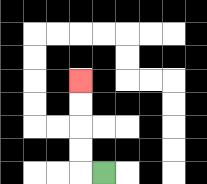{'start': '[4, 7]', 'end': '[3, 3]', 'path_directions': 'L,U,U,U,U', 'path_coordinates': '[[4, 7], [3, 7], [3, 6], [3, 5], [3, 4], [3, 3]]'}